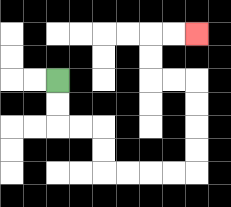{'start': '[2, 3]', 'end': '[8, 1]', 'path_directions': 'D,D,R,R,D,D,R,R,R,R,U,U,U,U,L,L,U,U,R,R', 'path_coordinates': '[[2, 3], [2, 4], [2, 5], [3, 5], [4, 5], [4, 6], [4, 7], [5, 7], [6, 7], [7, 7], [8, 7], [8, 6], [8, 5], [8, 4], [8, 3], [7, 3], [6, 3], [6, 2], [6, 1], [7, 1], [8, 1]]'}